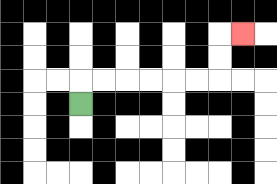{'start': '[3, 4]', 'end': '[10, 1]', 'path_directions': 'U,R,R,R,R,R,R,U,U,R', 'path_coordinates': '[[3, 4], [3, 3], [4, 3], [5, 3], [6, 3], [7, 3], [8, 3], [9, 3], [9, 2], [9, 1], [10, 1]]'}